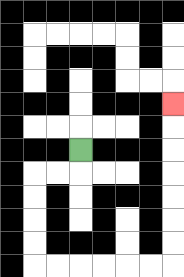{'start': '[3, 6]', 'end': '[7, 4]', 'path_directions': 'D,L,L,D,D,D,D,R,R,R,R,R,R,U,U,U,U,U,U,U', 'path_coordinates': '[[3, 6], [3, 7], [2, 7], [1, 7], [1, 8], [1, 9], [1, 10], [1, 11], [2, 11], [3, 11], [4, 11], [5, 11], [6, 11], [7, 11], [7, 10], [7, 9], [7, 8], [7, 7], [7, 6], [7, 5], [7, 4]]'}